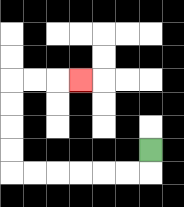{'start': '[6, 6]', 'end': '[3, 3]', 'path_directions': 'D,L,L,L,L,L,L,U,U,U,U,R,R,R', 'path_coordinates': '[[6, 6], [6, 7], [5, 7], [4, 7], [3, 7], [2, 7], [1, 7], [0, 7], [0, 6], [0, 5], [0, 4], [0, 3], [1, 3], [2, 3], [3, 3]]'}